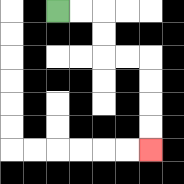{'start': '[2, 0]', 'end': '[6, 6]', 'path_directions': 'R,R,D,D,R,R,D,D,D,D', 'path_coordinates': '[[2, 0], [3, 0], [4, 0], [4, 1], [4, 2], [5, 2], [6, 2], [6, 3], [6, 4], [6, 5], [6, 6]]'}